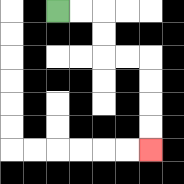{'start': '[2, 0]', 'end': '[6, 6]', 'path_directions': 'R,R,D,D,R,R,D,D,D,D', 'path_coordinates': '[[2, 0], [3, 0], [4, 0], [4, 1], [4, 2], [5, 2], [6, 2], [6, 3], [6, 4], [6, 5], [6, 6]]'}